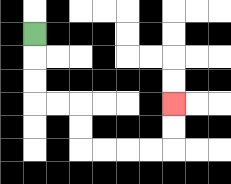{'start': '[1, 1]', 'end': '[7, 4]', 'path_directions': 'D,D,D,R,R,D,D,R,R,R,R,U,U', 'path_coordinates': '[[1, 1], [1, 2], [1, 3], [1, 4], [2, 4], [3, 4], [3, 5], [3, 6], [4, 6], [5, 6], [6, 6], [7, 6], [7, 5], [7, 4]]'}